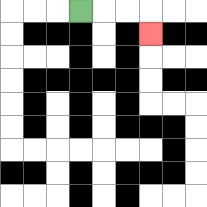{'start': '[3, 0]', 'end': '[6, 1]', 'path_directions': 'R,R,R,D', 'path_coordinates': '[[3, 0], [4, 0], [5, 0], [6, 0], [6, 1]]'}